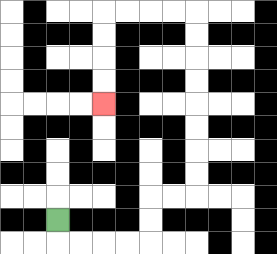{'start': '[2, 9]', 'end': '[4, 4]', 'path_directions': 'D,R,R,R,R,U,U,R,R,U,U,U,U,U,U,U,U,L,L,L,L,D,D,D,D', 'path_coordinates': '[[2, 9], [2, 10], [3, 10], [4, 10], [5, 10], [6, 10], [6, 9], [6, 8], [7, 8], [8, 8], [8, 7], [8, 6], [8, 5], [8, 4], [8, 3], [8, 2], [8, 1], [8, 0], [7, 0], [6, 0], [5, 0], [4, 0], [4, 1], [4, 2], [4, 3], [4, 4]]'}